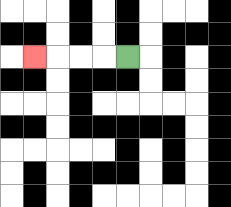{'start': '[5, 2]', 'end': '[1, 2]', 'path_directions': 'L,L,L,L', 'path_coordinates': '[[5, 2], [4, 2], [3, 2], [2, 2], [1, 2]]'}